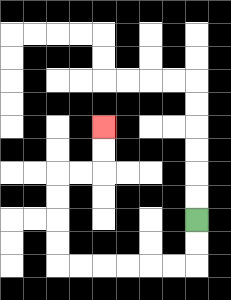{'start': '[8, 9]', 'end': '[4, 5]', 'path_directions': 'D,D,L,L,L,L,L,L,U,U,U,U,R,R,U,U', 'path_coordinates': '[[8, 9], [8, 10], [8, 11], [7, 11], [6, 11], [5, 11], [4, 11], [3, 11], [2, 11], [2, 10], [2, 9], [2, 8], [2, 7], [3, 7], [4, 7], [4, 6], [4, 5]]'}